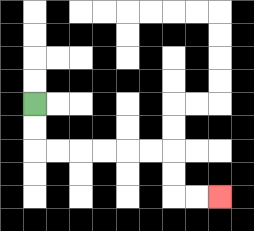{'start': '[1, 4]', 'end': '[9, 8]', 'path_directions': 'D,D,R,R,R,R,R,R,D,D,R,R', 'path_coordinates': '[[1, 4], [1, 5], [1, 6], [2, 6], [3, 6], [4, 6], [5, 6], [6, 6], [7, 6], [7, 7], [7, 8], [8, 8], [9, 8]]'}